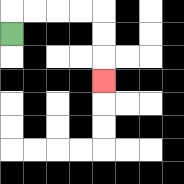{'start': '[0, 1]', 'end': '[4, 3]', 'path_directions': 'U,R,R,R,R,D,D,D', 'path_coordinates': '[[0, 1], [0, 0], [1, 0], [2, 0], [3, 0], [4, 0], [4, 1], [4, 2], [4, 3]]'}